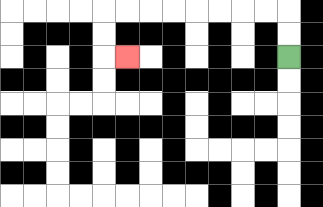{'start': '[12, 2]', 'end': '[5, 2]', 'path_directions': 'U,U,L,L,L,L,L,L,L,L,D,D,R', 'path_coordinates': '[[12, 2], [12, 1], [12, 0], [11, 0], [10, 0], [9, 0], [8, 0], [7, 0], [6, 0], [5, 0], [4, 0], [4, 1], [4, 2], [5, 2]]'}